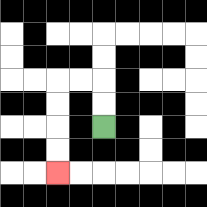{'start': '[4, 5]', 'end': '[2, 7]', 'path_directions': 'U,U,L,L,D,D,D,D', 'path_coordinates': '[[4, 5], [4, 4], [4, 3], [3, 3], [2, 3], [2, 4], [2, 5], [2, 6], [2, 7]]'}